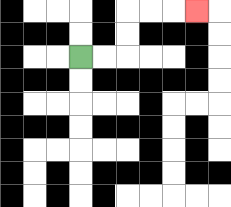{'start': '[3, 2]', 'end': '[8, 0]', 'path_directions': 'R,R,U,U,R,R,R', 'path_coordinates': '[[3, 2], [4, 2], [5, 2], [5, 1], [5, 0], [6, 0], [7, 0], [8, 0]]'}